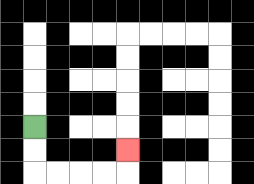{'start': '[1, 5]', 'end': '[5, 6]', 'path_directions': 'D,D,R,R,R,R,U', 'path_coordinates': '[[1, 5], [1, 6], [1, 7], [2, 7], [3, 7], [4, 7], [5, 7], [5, 6]]'}